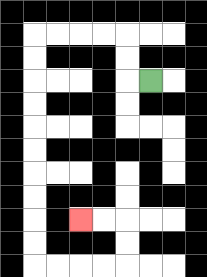{'start': '[6, 3]', 'end': '[3, 9]', 'path_directions': 'L,U,U,L,L,L,L,D,D,D,D,D,D,D,D,D,D,R,R,R,R,U,U,L,L', 'path_coordinates': '[[6, 3], [5, 3], [5, 2], [5, 1], [4, 1], [3, 1], [2, 1], [1, 1], [1, 2], [1, 3], [1, 4], [1, 5], [1, 6], [1, 7], [1, 8], [1, 9], [1, 10], [1, 11], [2, 11], [3, 11], [4, 11], [5, 11], [5, 10], [5, 9], [4, 9], [3, 9]]'}